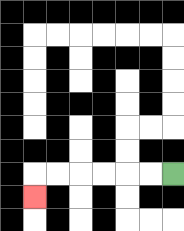{'start': '[7, 7]', 'end': '[1, 8]', 'path_directions': 'L,L,L,L,L,L,D', 'path_coordinates': '[[7, 7], [6, 7], [5, 7], [4, 7], [3, 7], [2, 7], [1, 7], [1, 8]]'}